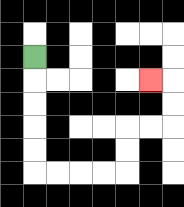{'start': '[1, 2]', 'end': '[6, 3]', 'path_directions': 'D,D,D,D,D,R,R,R,R,U,U,R,R,U,U,L', 'path_coordinates': '[[1, 2], [1, 3], [1, 4], [1, 5], [1, 6], [1, 7], [2, 7], [3, 7], [4, 7], [5, 7], [5, 6], [5, 5], [6, 5], [7, 5], [7, 4], [7, 3], [6, 3]]'}